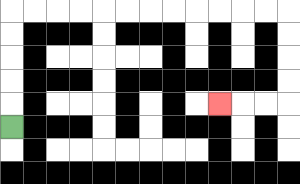{'start': '[0, 5]', 'end': '[9, 4]', 'path_directions': 'U,U,U,U,U,R,R,R,R,R,R,R,R,R,R,R,R,D,D,D,D,L,L,L', 'path_coordinates': '[[0, 5], [0, 4], [0, 3], [0, 2], [0, 1], [0, 0], [1, 0], [2, 0], [3, 0], [4, 0], [5, 0], [6, 0], [7, 0], [8, 0], [9, 0], [10, 0], [11, 0], [12, 0], [12, 1], [12, 2], [12, 3], [12, 4], [11, 4], [10, 4], [9, 4]]'}